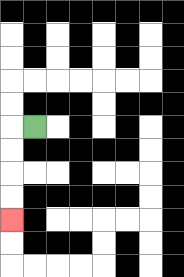{'start': '[1, 5]', 'end': '[0, 9]', 'path_directions': 'L,D,D,D,D', 'path_coordinates': '[[1, 5], [0, 5], [0, 6], [0, 7], [0, 8], [0, 9]]'}